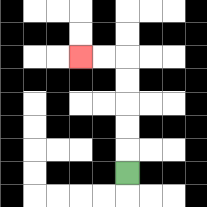{'start': '[5, 7]', 'end': '[3, 2]', 'path_directions': 'U,U,U,U,U,L,L', 'path_coordinates': '[[5, 7], [5, 6], [5, 5], [5, 4], [5, 3], [5, 2], [4, 2], [3, 2]]'}